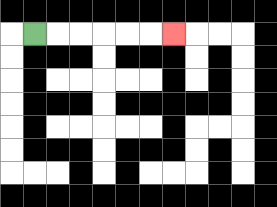{'start': '[1, 1]', 'end': '[7, 1]', 'path_directions': 'R,R,R,R,R,R', 'path_coordinates': '[[1, 1], [2, 1], [3, 1], [4, 1], [5, 1], [6, 1], [7, 1]]'}